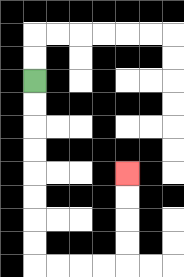{'start': '[1, 3]', 'end': '[5, 7]', 'path_directions': 'D,D,D,D,D,D,D,D,R,R,R,R,U,U,U,U', 'path_coordinates': '[[1, 3], [1, 4], [1, 5], [1, 6], [1, 7], [1, 8], [1, 9], [1, 10], [1, 11], [2, 11], [3, 11], [4, 11], [5, 11], [5, 10], [5, 9], [5, 8], [5, 7]]'}